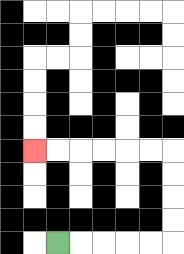{'start': '[2, 10]', 'end': '[1, 6]', 'path_directions': 'R,R,R,R,R,U,U,U,U,L,L,L,L,L,L', 'path_coordinates': '[[2, 10], [3, 10], [4, 10], [5, 10], [6, 10], [7, 10], [7, 9], [7, 8], [7, 7], [7, 6], [6, 6], [5, 6], [4, 6], [3, 6], [2, 6], [1, 6]]'}